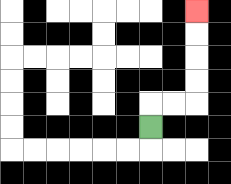{'start': '[6, 5]', 'end': '[8, 0]', 'path_directions': 'U,R,R,U,U,U,U', 'path_coordinates': '[[6, 5], [6, 4], [7, 4], [8, 4], [8, 3], [8, 2], [8, 1], [8, 0]]'}